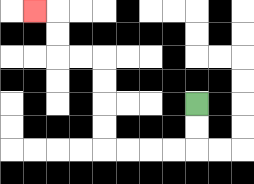{'start': '[8, 4]', 'end': '[1, 0]', 'path_directions': 'D,D,L,L,L,L,U,U,U,U,L,L,U,U,L', 'path_coordinates': '[[8, 4], [8, 5], [8, 6], [7, 6], [6, 6], [5, 6], [4, 6], [4, 5], [4, 4], [4, 3], [4, 2], [3, 2], [2, 2], [2, 1], [2, 0], [1, 0]]'}